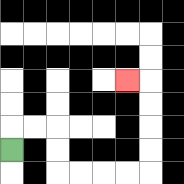{'start': '[0, 6]', 'end': '[5, 3]', 'path_directions': 'U,R,R,D,D,R,R,R,R,U,U,U,U,L', 'path_coordinates': '[[0, 6], [0, 5], [1, 5], [2, 5], [2, 6], [2, 7], [3, 7], [4, 7], [5, 7], [6, 7], [6, 6], [6, 5], [6, 4], [6, 3], [5, 3]]'}